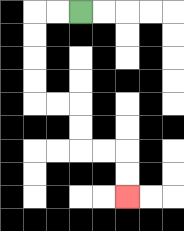{'start': '[3, 0]', 'end': '[5, 8]', 'path_directions': 'L,L,D,D,D,D,R,R,D,D,R,R,D,D', 'path_coordinates': '[[3, 0], [2, 0], [1, 0], [1, 1], [1, 2], [1, 3], [1, 4], [2, 4], [3, 4], [3, 5], [3, 6], [4, 6], [5, 6], [5, 7], [5, 8]]'}